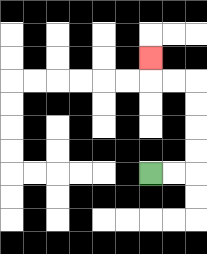{'start': '[6, 7]', 'end': '[6, 2]', 'path_directions': 'R,R,U,U,U,U,L,L,U', 'path_coordinates': '[[6, 7], [7, 7], [8, 7], [8, 6], [8, 5], [8, 4], [8, 3], [7, 3], [6, 3], [6, 2]]'}